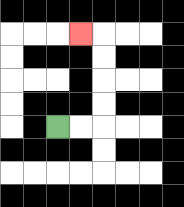{'start': '[2, 5]', 'end': '[3, 1]', 'path_directions': 'R,R,U,U,U,U,L', 'path_coordinates': '[[2, 5], [3, 5], [4, 5], [4, 4], [4, 3], [4, 2], [4, 1], [3, 1]]'}